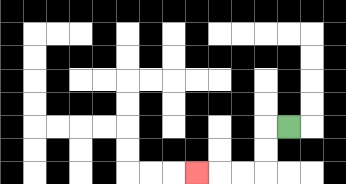{'start': '[12, 5]', 'end': '[8, 7]', 'path_directions': 'L,D,D,L,L,L', 'path_coordinates': '[[12, 5], [11, 5], [11, 6], [11, 7], [10, 7], [9, 7], [8, 7]]'}